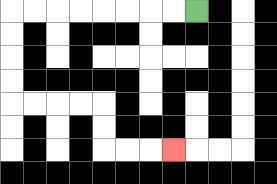{'start': '[8, 0]', 'end': '[7, 6]', 'path_directions': 'L,L,L,L,L,L,L,L,D,D,D,D,R,R,R,R,D,D,R,R,R', 'path_coordinates': '[[8, 0], [7, 0], [6, 0], [5, 0], [4, 0], [3, 0], [2, 0], [1, 0], [0, 0], [0, 1], [0, 2], [0, 3], [0, 4], [1, 4], [2, 4], [3, 4], [4, 4], [4, 5], [4, 6], [5, 6], [6, 6], [7, 6]]'}